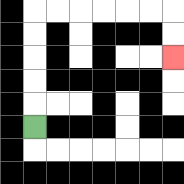{'start': '[1, 5]', 'end': '[7, 2]', 'path_directions': 'U,U,U,U,U,R,R,R,R,R,R,D,D', 'path_coordinates': '[[1, 5], [1, 4], [1, 3], [1, 2], [1, 1], [1, 0], [2, 0], [3, 0], [4, 0], [5, 0], [6, 0], [7, 0], [7, 1], [7, 2]]'}